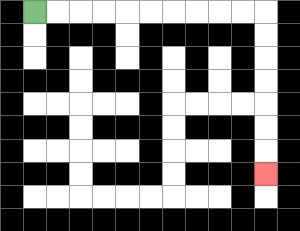{'start': '[1, 0]', 'end': '[11, 7]', 'path_directions': 'R,R,R,R,R,R,R,R,R,R,D,D,D,D,D,D,D', 'path_coordinates': '[[1, 0], [2, 0], [3, 0], [4, 0], [5, 0], [6, 0], [7, 0], [8, 0], [9, 0], [10, 0], [11, 0], [11, 1], [11, 2], [11, 3], [11, 4], [11, 5], [11, 6], [11, 7]]'}